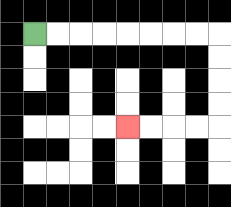{'start': '[1, 1]', 'end': '[5, 5]', 'path_directions': 'R,R,R,R,R,R,R,R,D,D,D,D,L,L,L,L', 'path_coordinates': '[[1, 1], [2, 1], [3, 1], [4, 1], [5, 1], [6, 1], [7, 1], [8, 1], [9, 1], [9, 2], [9, 3], [9, 4], [9, 5], [8, 5], [7, 5], [6, 5], [5, 5]]'}